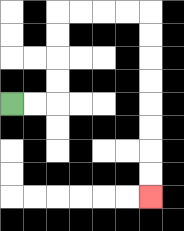{'start': '[0, 4]', 'end': '[6, 8]', 'path_directions': 'R,R,U,U,U,U,R,R,R,R,D,D,D,D,D,D,D,D', 'path_coordinates': '[[0, 4], [1, 4], [2, 4], [2, 3], [2, 2], [2, 1], [2, 0], [3, 0], [4, 0], [5, 0], [6, 0], [6, 1], [6, 2], [6, 3], [6, 4], [6, 5], [6, 6], [6, 7], [6, 8]]'}